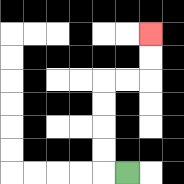{'start': '[5, 7]', 'end': '[6, 1]', 'path_directions': 'L,U,U,U,U,R,R,U,U', 'path_coordinates': '[[5, 7], [4, 7], [4, 6], [4, 5], [4, 4], [4, 3], [5, 3], [6, 3], [6, 2], [6, 1]]'}